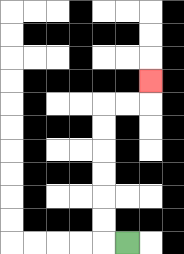{'start': '[5, 10]', 'end': '[6, 3]', 'path_directions': 'L,U,U,U,U,U,U,R,R,U', 'path_coordinates': '[[5, 10], [4, 10], [4, 9], [4, 8], [4, 7], [4, 6], [4, 5], [4, 4], [5, 4], [6, 4], [6, 3]]'}